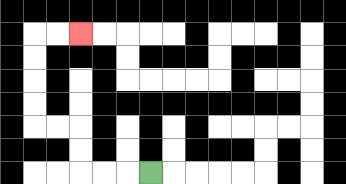{'start': '[6, 7]', 'end': '[3, 1]', 'path_directions': 'L,L,L,U,U,L,L,U,U,U,U,R,R', 'path_coordinates': '[[6, 7], [5, 7], [4, 7], [3, 7], [3, 6], [3, 5], [2, 5], [1, 5], [1, 4], [1, 3], [1, 2], [1, 1], [2, 1], [3, 1]]'}